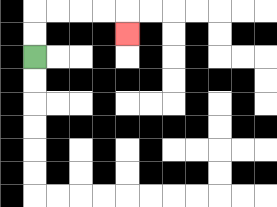{'start': '[1, 2]', 'end': '[5, 1]', 'path_directions': 'U,U,R,R,R,R,D', 'path_coordinates': '[[1, 2], [1, 1], [1, 0], [2, 0], [3, 0], [4, 0], [5, 0], [5, 1]]'}